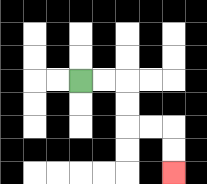{'start': '[3, 3]', 'end': '[7, 7]', 'path_directions': 'R,R,D,D,R,R,D,D', 'path_coordinates': '[[3, 3], [4, 3], [5, 3], [5, 4], [5, 5], [6, 5], [7, 5], [7, 6], [7, 7]]'}